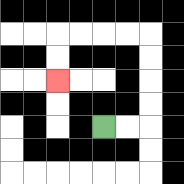{'start': '[4, 5]', 'end': '[2, 3]', 'path_directions': 'R,R,U,U,U,U,L,L,L,L,D,D', 'path_coordinates': '[[4, 5], [5, 5], [6, 5], [6, 4], [6, 3], [6, 2], [6, 1], [5, 1], [4, 1], [3, 1], [2, 1], [2, 2], [2, 3]]'}